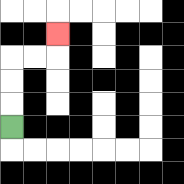{'start': '[0, 5]', 'end': '[2, 1]', 'path_directions': 'U,U,U,R,R,U', 'path_coordinates': '[[0, 5], [0, 4], [0, 3], [0, 2], [1, 2], [2, 2], [2, 1]]'}